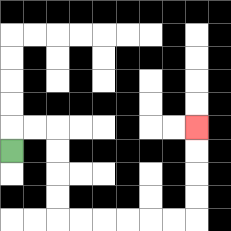{'start': '[0, 6]', 'end': '[8, 5]', 'path_directions': 'U,R,R,D,D,D,D,R,R,R,R,R,R,U,U,U,U', 'path_coordinates': '[[0, 6], [0, 5], [1, 5], [2, 5], [2, 6], [2, 7], [2, 8], [2, 9], [3, 9], [4, 9], [5, 9], [6, 9], [7, 9], [8, 9], [8, 8], [8, 7], [8, 6], [8, 5]]'}